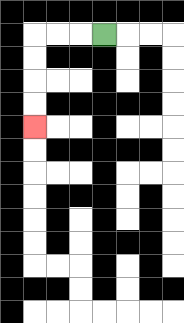{'start': '[4, 1]', 'end': '[1, 5]', 'path_directions': 'L,L,L,D,D,D,D', 'path_coordinates': '[[4, 1], [3, 1], [2, 1], [1, 1], [1, 2], [1, 3], [1, 4], [1, 5]]'}